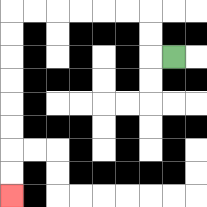{'start': '[7, 2]', 'end': '[0, 8]', 'path_directions': 'L,U,U,L,L,L,L,L,L,D,D,D,D,D,D,D,D', 'path_coordinates': '[[7, 2], [6, 2], [6, 1], [6, 0], [5, 0], [4, 0], [3, 0], [2, 0], [1, 0], [0, 0], [0, 1], [0, 2], [0, 3], [0, 4], [0, 5], [0, 6], [0, 7], [0, 8]]'}